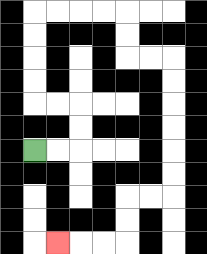{'start': '[1, 6]', 'end': '[2, 10]', 'path_directions': 'R,R,U,U,L,L,U,U,U,U,R,R,R,R,D,D,R,R,D,D,D,D,D,D,L,L,D,D,L,L,L', 'path_coordinates': '[[1, 6], [2, 6], [3, 6], [3, 5], [3, 4], [2, 4], [1, 4], [1, 3], [1, 2], [1, 1], [1, 0], [2, 0], [3, 0], [4, 0], [5, 0], [5, 1], [5, 2], [6, 2], [7, 2], [7, 3], [7, 4], [7, 5], [7, 6], [7, 7], [7, 8], [6, 8], [5, 8], [5, 9], [5, 10], [4, 10], [3, 10], [2, 10]]'}